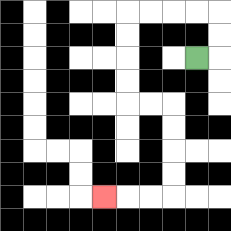{'start': '[8, 2]', 'end': '[4, 8]', 'path_directions': 'R,U,U,L,L,L,L,D,D,D,D,R,R,D,D,D,D,L,L,L', 'path_coordinates': '[[8, 2], [9, 2], [9, 1], [9, 0], [8, 0], [7, 0], [6, 0], [5, 0], [5, 1], [5, 2], [5, 3], [5, 4], [6, 4], [7, 4], [7, 5], [7, 6], [7, 7], [7, 8], [6, 8], [5, 8], [4, 8]]'}